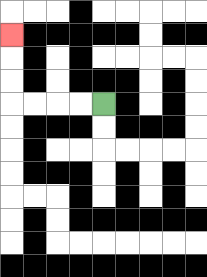{'start': '[4, 4]', 'end': '[0, 1]', 'path_directions': 'L,L,L,L,U,U,U', 'path_coordinates': '[[4, 4], [3, 4], [2, 4], [1, 4], [0, 4], [0, 3], [0, 2], [0, 1]]'}